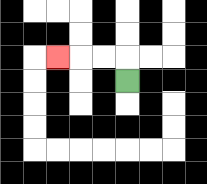{'start': '[5, 3]', 'end': '[2, 2]', 'path_directions': 'U,L,L,L', 'path_coordinates': '[[5, 3], [5, 2], [4, 2], [3, 2], [2, 2]]'}